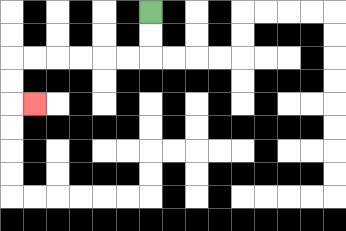{'start': '[6, 0]', 'end': '[1, 4]', 'path_directions': 'D,D,L,L,L,L,L,L,D,D,R', 'path_coordinates': '[[6, 0], [6, 1], [6, 2], [5, 2], [4, 2], [3, 2], [2, 2], [1, 2], [0, 2], [0, 3], [0, 4], [1, 4]]'}